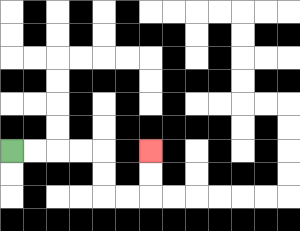{'start': '[0, 6]', 'end': '[6, 6]', 'path_directions': 'R,R,R,R,D,D,R,R,U,U', 'path_coordinates': '[[0, 6], [1, 6], [2, 6], [3, 6], [4, 6], [4, 7], [4, 8], [5, 8], [6, 8], [6, 7], [6, 6]]'}